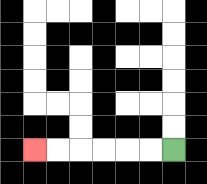{'start': '[7, 6]', 'end': '[1, 6]', 'path_directions': 'L,L,L,L,L,L', 'path_coordinates': '[[7, 6], [6, 6], [5, 6], [4, 6], [3, 6], [2, 6], [1, 6]]'}